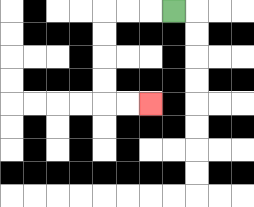{'start': '[7, 0]', 'end': '[6, 4]', 'path_directions': 'L,L,L,D,D,D,D,R,R', 'path_coordinates': '[[7, 0], [6, 0], [5, 0], [4, 0], [4, 1], [4, 2], [4, 3], [4, 4], [5, 4], [6, 4]]'}